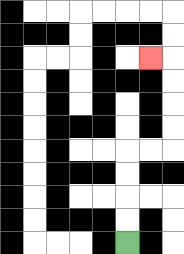{'start': '[5, 10]', 'end': '[6, 2]', 'path_directions': 'U,U,U,U,R,R,U,U,U,U,L', 'path_coordinates': '[[5, 10], [5, 9], [5, 8], [5, 7], [5, 6], [6, 6], [7, 6], [7, 5], [7, 4], [7, 3], [7, 2], [6, 2]]'}